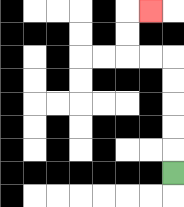{'start': '[7, 7]', 'end': '[6, 0]', 'path_directions': 'U,U,U,U,U,L,L,U,U,R', 'path_coordinates': '[[7, 7], [7, 6], [7, 5], [7, 4], [7, 3], [7, 2], [6, 2], [5, 2], [5, 1], [5, 0], [6, 0]]'}